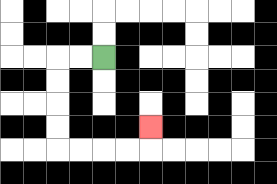{'start': '[4, 2]', 'end': '[6, 5]', 'path_directions': 'L,L,D,D,D,D,R,R,R,R,U', 'path_coordinates': '[[4, 2], [3, 2], [2, 2], [2, 3], [2, 4], [2, 5], [2, 6], [3, 6], [4, 6], [5, 6], [6, 6], [6, 5]]'}